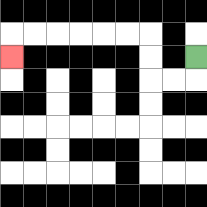{'start': '[8, 2]', 'end': '[0, 2]', 'path_directions': 'D,L,L,U,U,L,L,L,L,L,L,D', 'path_coordinates': '[[8, 2], [8, 3], [7, 3], [6, 3], [6, 2], [6, 1], [5, 1], [4, 1], [3, 1], [2, 1], [1, 1], [0, 1], [0, 2]]'}